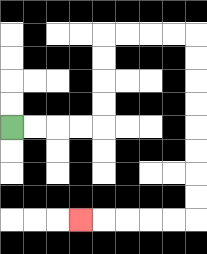{'start': '[0, 5]', 'end': '[3, 9]', 'path_directions': 'R,R,R,R,U,U,U,U,R,R,R,R,D,D,D,D,D,D,D,D,L,L,L,L,L', 'path_coordinates': '[[0, 5], [1, 5], [2, 5], [3, 5], [4, 5], [4, 4], [4, 3], [4, 2], [4, 1], [5, 1], [6, 1], [7, 1], [8, 1], [8, 2], [8, 3], [8, 4], [8, 5], [8, 6], [8, 7], [8, 8], [8, 9], [7, 9], [6, 9], [5, 9], [4, 9], [3, 9]]'}